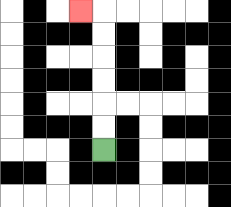{'start': '[4, 6]', 'end': '[3, 0]', 'path_directions': 'U,U,U,U,U,U,L', 'path_coordinates': '[[4, 6], [4, 5], [4, 4], [4, 3], [4, 2], [4, 1], [4, 0], [3, 0]]'}